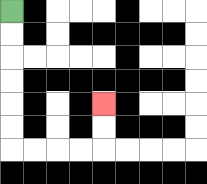{'start': '[0, 0]', 'end': '[4, 4]', 'path_directions': 'D,D,D,D,D,D,R,R,R,R,U,U', 'path_coordinates': '[[0, 0], [0, 1], [0, 2], [0, 3], [0, 4], [0, 5], [0, 6], [1, 6], [2, 6], [3, 6], [4, 6], [4, 5], [4, 4]]'}